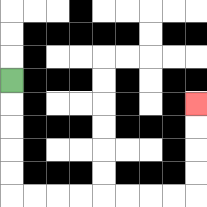{'start': '[0, 3]', 'end': '[8, 4]', 'path_directions': 'D,D,D,D,D,R,R,R,R,R,R,R,R,U,U,U,U', 'path_coordinates': '[[0, 3], [0, 4], [0, 5], [0, 6], [0, 7], [0, 8], [1, 8], [2, 8], [3, 8], [4, 8], [5, 8], [6, 8], [7, 8], [8, 8], [8, 7], [8, 6], [8, 5], [8, 4]]'}